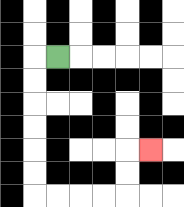{'start': '[2, 2]', 'end': '[6, 6]', 'path_directions': 'L,D,D,D,D,D,D,R,R,R,R,U,U,R', 'path_coordinates': '[[2, 2], [1, 2], [1, 3], [1, 4], [1, 5], [1, 6], [1, 7], [1, 8], [2, 8], [3, 8], [4, 8], [5, 8], [5, 7], [5, 6], [6, 6]]'}